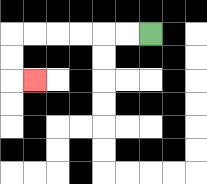{'start': '[6, 1]', 'end': '[1, 3]', 'path_directions': 'L,L,L,L,L,L,D,D,R', 'path_coordinates': '[[6, 1], [5, 1], [4, 1], [3, 1], [2, 1], [1, 1], [0, 1], [0, 2], [0, 3], [1, 3]]'}